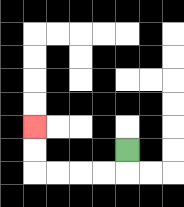{'start': '[5, 6]', 'end': '[1, 5]', 'path_directions': 'D,L,L,L,L,U,U', 'path_coordinates': '[[5, 6], [5, 7], [4, 7], [3, 7], [2, 7], [1, 7], [1, 6], [1, 5]]'}